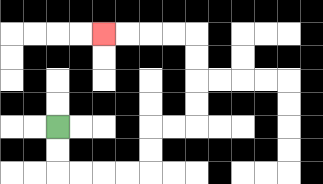{'start': '[2, 5]', 'end': '[4, 1]', 'path_directions': 'D,D,R,R,R,R,U,U,R,R,U,U,U,U,L,L,L,L', 'path_coordinates': '[[2, 5], [2, 6], [2, 7], [3, 7], [4, 7], [5, 7], [6, 7], [6, 6], [6, 5], [7, 5], [8, 5], [8, 4], [8, 3], [8, 2], [8, 1], [7, 1], [6, 1], [5, 1], [4, 1]]'}